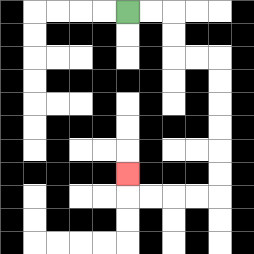{'start': '[5, 0]', 'end': '[5, 7]', 'path_directions': 'R,R,D,D,R,R,D,D,D,D,D,D,L,L,L,L,U', 'path_coordinates': '[[5, 0], [6, 0], [7, 0], [7, 1], [7, 2], [8, 2], [9, 2], [9, 3], [9, 4], [9, 5], [9, 6], [9, 7], [9, 8], [8, 8], [7, 8], [6, 8], [5, 8], [5, 7]]'}